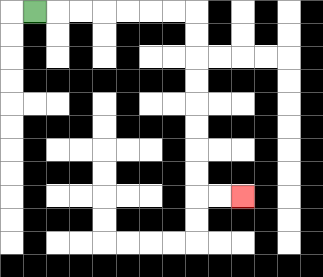{'start': '[1, 0]', 'end': '[10, 8]', 'path_directions': 'R,R,R,R,R,R,R,D,D,D,D,D,D,D,D,R,R', 'path_coordinates': '[[1, 0], [2, 0], [3, 0], [4, 0], [5, 0], [6, 0], [7, 0], [8, 0], [8, 1], [8, 2], [8, 3], [8, 4], [8, 5], [8, 6], [8, 7], [8, 8], [9, 8], [10, 8]]'}